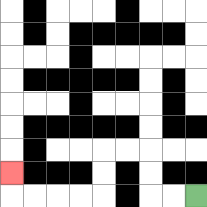{'start': '[8, 8]', 'end': '[0, 7]', 'path_directions': 'L,L,U,U,L,L,D,D,L,L,L,L,U', 'path_coordinates': '[[8, 8], [7, 8], [6, 8], [6, 7], [6, 6], [5, 6], [4, 6], [4, 7], [4, 8], [3, 8], [2, 8], [1, 8], [0, 8], [0, 7]]'}